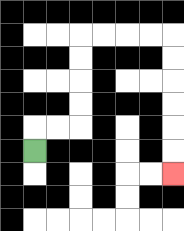{'start': '[1, 6]', 'end': '[7, 7]', 'path_directions': 'U,R,R,U,U,U,U,R,R,R,R,D,D,D,D,D,D', 'path_coordinates': '[[1, 6], [1, 5], [2, 5], [3, 5], [3, 4], [3, 3], [3, 2], [3, 1], [4, 1], [5, 1], [6, 1], [7, 1], [7, 2], [7, 3], [7, 4], [7, 5], [7, 6], [7, 7]]'}